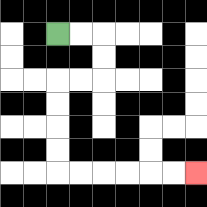{'start': '[2, 1]', 'end': '[8, 7]', 'path_directions': 'R,R,D,D,L,L,D,D,D,D,R,R,R,R,R,R', 'path_coordinates': '[[2, 1], [3, 1], [4, 1], [4, 2], [4, 3], [3, 3], [2, 3], [2, 4], [2, 5], [2, 6], [2, 7], [3, 7], [4, 7], [5, 7], [6, 7], [7, 7], [8, 7]]'}